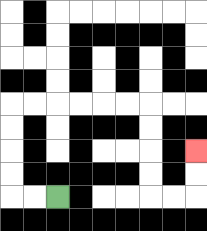{'start': '[2, 8]', 'end': '[8, 6]', 'path_directions': 'L,L,U,U,U,U,R,R,R,R,R,R,D,D,D,D,R,R,U,U', 'path_coordinates': '[[2, 8], [1, 8], [0, 8], [0, 7], [0, 6], [0, 5], [0, 4], [1, 4], [2, 4], [3, 4], [4, 4], [5, 4], [6, 4], [6, 5], [6, 6], [6, 7], [6, 8], [7, 8], [8, 8], [8, 7], [8, 6]]'}